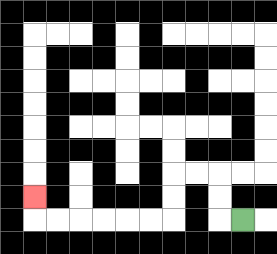{'start': '[10, 9]', 'end': '[1, 8]', 'path_directions': 'L,U,U,L,L,D,D,L,L,L,L,L,L,U', 'path_coordinates': '[[10, 9], [9, 9], [9, 8], [9, 7], [8, 7], [7, 7], [7, 8], [7, 9], [6, 9], [5, 9], [4, 9], [3, 9], [2, 9], [1, 9], [1, 8]]'}